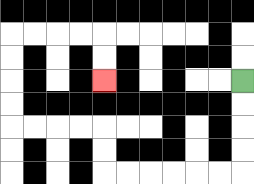{'start': '[10, 3]', 'end': '[4, 3]', 'path_directions': 'D,D,D,D,L,L,L,L,L,L,U,U,L,L,L,L,U,U,U,U,R,R,R,R,D,D', 'path_coordinates': '[[10, 3], [10, 4], [10, 5], [10, 6], [10, 7], [9, 7], [8, 7], [7, 7], [6, 7], [5, 7], [4, 7], [4, 6], [4, 5], [3, 5], [2, 5], [1, 5], [0, 5], [0, 4], [0, 3], [0, 2], [0, 1], [1, 1], [2, 1], [3, 1], [4, 1], [4, 2], [4, 3]]'}